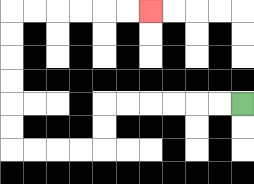{'start': '[10, 4]', 'end': '[6, 0]', 'path_directions': 'L,L,L,L,L,L,D,D,L,L,L,L,U,U,U,U,U,U,R,R,R,R,R,R', 'path_coordinates': '[[10, 4], [9, 4], [8, 4], [7, 4], [6, 4], [5, 4], [4, 4], [4, 5], [4, 6], [3, 6], [2, 6], [1, 6], [0, 6], [0, 5], [0, 4], [0, 3], [0, 2], [0, 1], [0, 0], [1, 0], [2, 0], [3, 0], [4, 0], [5, 0], [6, 0]]'}